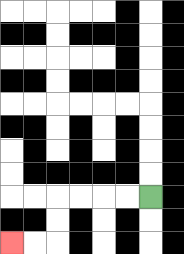{'start': '[6, 8]', 'end': '[0, 10]', 'path_directions': 'L,L,L,L,D,D,L,L', 'path_coordinates': '[[6, 8], [5, 8], [4, 8], [3, 8], [2, 8], [2, 9], [2, 10], [1, 10], [0, 10]]'}